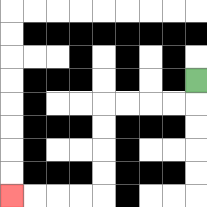{'start': '[8, 3]', 'end': '[0, 8]', 'path_directions': 'D,L,L,L,L,D,D,D,D,L,L,L,L', 'path_coordinates': '[[8, 3], [8, 4], [7, 4], [6, 4], [5, 4], [4, 4], [4, 5], [4, 6], [4, 7], [4, 8], [3, 8], [2, 8], [1, 8], [0, 8]]'}